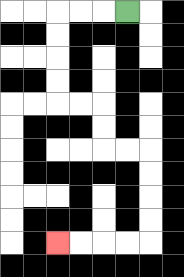{'start': '[5, 0]', 'end': '[2, 10]', 'path_directions': 'L,L,L,D,D,D,D,R,R,D,D,R,R,D,D,D,D,L,L,L,L', 'path_coordinates': '[[5, 0], [4, 0], [3, 0], [2, 0], [2, 1], [2, 2], [2, 3], [2, 4], [3, 4], [4, 4], [4, 5], [4, 6], [5, 6], [6, 6], [6, 7], [6, 8], [6, 9], [6, 10], [5, 10], [4, 10], [3, 10], [2, 10]]'}